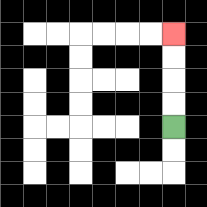{'start': '[7, 5]', 'end': '[7, 1]', 'path_directions': 'U,U,U,U', 'path_coordinates': '[[7, 5], [7, 4], [7, 3], [7, 2], [7, 1]]'}